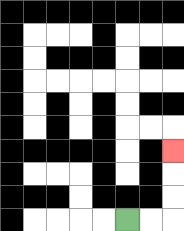{'start': '[5, 9]', 'end': '[7, 6]', 'path_directions': 'R,R,U,U,U', 'path_coordinates': '[[5, 9], [6, 9], [7, 9], [7, 8], [7, 7], [7, 6]]'}